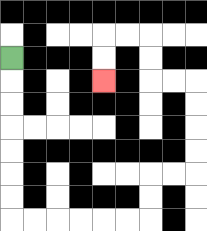{'start': '[0, 2]', 'end': '[4, 3]', 'path_directions': 'D,D,D,D,D,D,D,R,R,R,R,R,R,U,U,R,R,U,U,U,U,L,L,U,U,L,L,D,D', 'path_coordinates': '[[0, 2], [0, 3], [0, 4], [0, 5], [0, 6], [0, 7], [0, 8], [0, 9], [1, 9], [2, 9], [3, 9], [4, 9], [5, 9], [6, 9], [6, 8], [6, 7], [7, 7], [8, 7], [8, 6], [8, 5], [8, 4], [8, 3], [7, 3], [6, 3], [6, 2], [6, 1], [5, 1], [4, 1], [4, 2], [4, 3]]'}